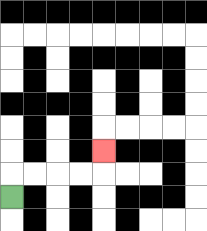{'start': '[0, 8]', 'end': '[4, 6]', 'path_directions': 'U,R,R,R,R,U', 'path_coordinates': '[[0, 8], [0, 7], [1, 7], [2, 7], [3, 7], [4, 7], [4, 6]]'}